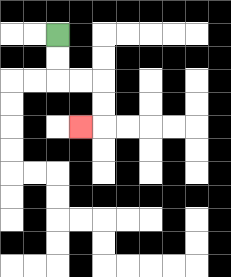{'start': '[2, 1]', 'end': '[3, 5]', 'path_directions': 'D,D,R,R,D,D,L', 'path_coordinates': '[[2, 1], [2, 2], [2, 3], [3, 3], [4, 3], [4, 4], [4, 5], [3, 5]]'}